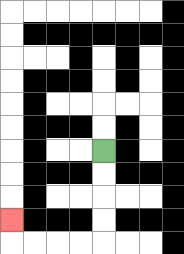{'start': '[4, 6]', 'end': '[0, 9]', 'path_directions': 'D,D,D,D,L,L,L,L,U', 'path_coordinates': '[[4, 6], [4, 7], [4, 8], [4, 9], [4, 10], [3, 10], [2, 10], [1, 10], [0, 10], [0, 9]]'}